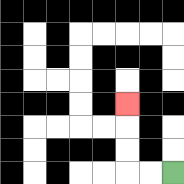{'start': '[7, 7]', 'end': '[5, 4]', 'path_directions': 'L,L,U,U,U', 'path_coordinates': '[[7, 7], [6, 7], [5, 7], [5, 6], [5, 5], [5, 4]]'}